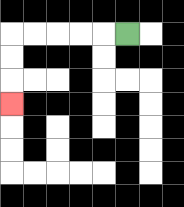{'start': '[5, 1]', 'end': '[0, 4]', 'path_directions': 'L,L,L,L,L,D,D,D', 'path_coordinates': '[[5, 1], [4, 1], [3, 1], [2, 1], [1, 1], [0, 1], [0, 2], [0, 3], [0, 4]]'}